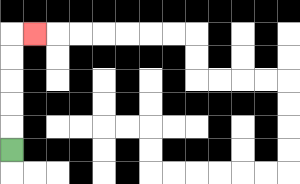{'start': '[0, 6]', 'end': '[1, 1]', 'path_directions': 'U,U,U,U,U,R', 'path_coordinates': '[[0, 6], [0, 5], [0, 4], [0, 3], [0, 2], [0, 1], [1, 1]]'}